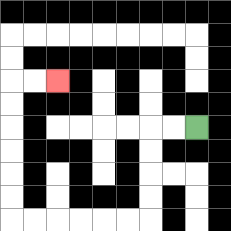{'start': '[8, 5]', 'end': '[2, 3]', 'path_directions': 'L,L,D,D,D,D,L,L,L,L,L,L,U,U,U,U,U,U,R,R', 'path_coordinates': '[[8, 5], [7, 5], [6, 5], [6, 6], [6, 7], [6, 8], [6, 9], [5, 9], [4, 9], [3, 9], [2, 9], [1, 9], [0, 9], [0, 8], [0, 7], [0, 6], [0, 5], [0, 4], [0, 3], [1, 3], [2, 3]]'}